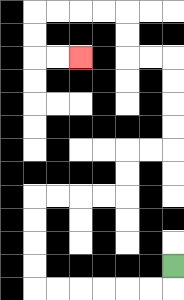{'start': '[7, 11]', 'end': '[3, 2]', 'path_directions': 'D,L,L,L,L,L,L,U,U,U,U,R,R,R,R,U,U,R,R,U,U,U,U,L,L,U,U,L,L,L,L,D,D,R,R', 'path_coordinates': '[[7, 11], [7, 12], [6, 12], [5, 12], [4, 12], [3, 12], [2, 12], [1, 12], [1, 11], [1, 10], [1, 9], [1, 8], [2, 8], [3, 8], [4, 8], [5, 8], [5, 7], [5, 6], [6, 6], [7, 6], [7, 5], [7, 4], [7, 3], [7, 2], [6, 2], [5, 2], [5, 1], [5, 0], [4, 0], [3, 0], [2, 0], [1, 0], [1, 1], [1, 2], [2, 2], [3, 2]]'}